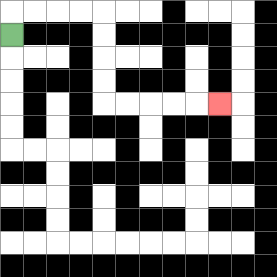{'start': '[0, 1]', 'end': '[9, 4]', 'path_directions': 'U,R,R,R,R,D,D,D,D,R,R,R,R,R', 'path_coordinates': '[[0, 1], [0, 0], [1, 0], [2, 0], [3, 0], [4, 0], [4, 1], [4, 2], [4, 3], [4, 4], [5, 4], [6, 4], [7, 4], [8, 4], [9, 4]]'}